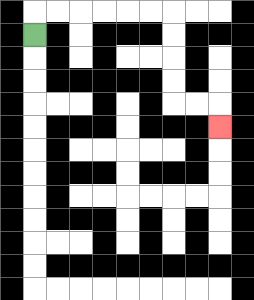{'start': '[1, 1]', 'end': '[9, 5]', 'path_directions': 'U,R,R,R,R,R,R,D,D,D,D,R,R,D', 'path_coordinates': '[[1, 1], [1, 0], [2, 0], [3, 0], [4, 0], [5, 0], [6, 0], [7, 0], [7, 1], [7, 2], [7, 3], [7, 4], [8, 4], [9, 4], [9, 5]]'}